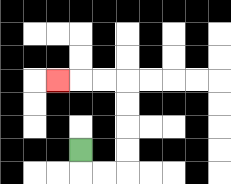{'start': '[3, 6]', 'end': '[2, 3]', 'path_directions': 'D,R,R,U,U,U,U,L,L,L', 'path_coordinates': '[[3, 6], [3, 7], [4, 7], [5, 7], [5, 6], [5, 5], [5, 4], [5, 3], [4, 3], [3, 3], [2, 3]]'}